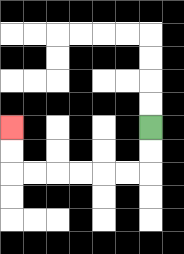{'start': '[6, 5]', 'end': '[0, 5]', 'path_directions': 'D,D,L,L,L,L,L,L,U,U', 'path_coordinates': '[[6, 5], [6, 6], [6, 7], [5, 7], [4, 7], [3, 7], [2, 7], [1, 7], [0, 7], [0, 6], [0, 5]]'}